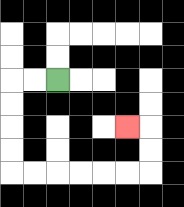{'start': '[2, 3]', 'end': '[5, 5]', 'path_directions': 'L,L,D,D,D,D,R,R,R,R,R,R,U,U,L', 'path_coordinates': '[[2, 3], [1, 3], [0, 3], [0, 4], [0, 5], [0, 6], [0, 7], [1, 7], [2, 7], [3, 7], [4, 7], [5, 7], [6, 7], [6, 6], [6, 5], [5, 5]]'}